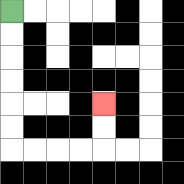{'start': '[0, 0]', 'end': '[4, 4]', 'path_directions': 'D,D,D,D,D,D,R,R,R,R,U,U', 'path_coordinates': '[[0, 0], [0, 1], [0, 2], [0, 3], [0, 4], [0, 5], [0, 6], [1, 6], [2, 6], [3, 6], [4, 6], [4, 5], [4, 4]]'}